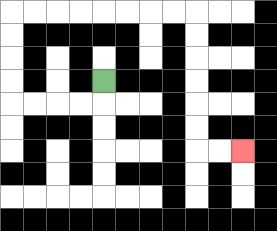{'start': '[4, 3]', 'end': '[10, 6]', 'path_directions': 'D,L,L,L,L,U,U,U,U,R,R,R,R,R,R,R,R,D,D,D,D,D,D,R,R', 'path_coordinates': '[[4, 3], [4, 4], [3, 4], [2, 4], [1, 4], [0, 4], [0, 3], [0, 2], [0, 1], [0, 0], [1, 0], [2, 0], [3, 0], [4, 0], [5, 0], [6, 0], [7, 0], [8, 0], [8, 1], [8, 2], [8, 3], [8, 4], [8, 5], [8, 6], [9, 6], [10, 6]]'}